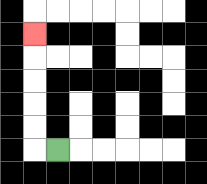{'start': '[2, 6]', 'end': '[1, 1]', 'path_directions': 'L,U,U,U,U,U', 'path_coordinates': '[[2, 6], [1, 6], [1, 5], [1, 4], [1, 3], [1, 2], [1, 1]]'}